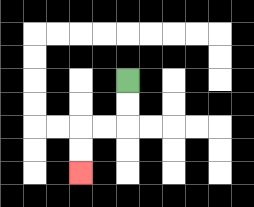{'start': '[5, 3]', 'end': '[3, 7]', 'path_directions': 'D,D,L,L,D,D', 'path_coordinates': '[[5, 3], [5, 4], [5, 5], [4, 5], [3, 5], [3, 6], [3, 7]]'}